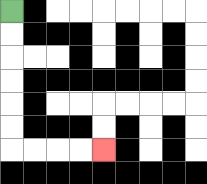{'start': '[0, 0]', 'end': '[4, 6]', 'path_directions': 'D,D,D,D,D,D,R,R,R,R', 'path_coordinates': '[[0, 0], [0, 1], [0, 2], [0, 3], [0, 4], [0, 5], [0, 6], [1, 6], [2, 6], [3, 6], [4, 6]]'}